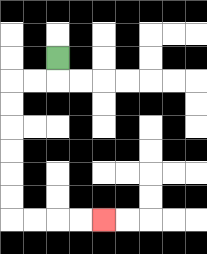{'start': '[2, 2]', 'end': '[4, 9]', 'path_directions': 'D,L,L,D,D,D,D,D,D,R,R,R,R', 'path_coordinates': '[[2, 2], [2, 3], [1, 3], [0, 3], [0, 4], [0, 5], [0, 6], [0, 7], [0, 8], [0, 9], [1, 9], [2, 9], [3, 9], [4, 9]]'}